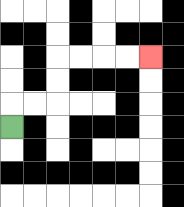{'start': '[0, 5]', 'end': '[6, 2]', 'path_directions': 'U,R,R,U,U,R,R,R,R', 'path_coordinates': '[[0, 5], [0, 4], [1, 4], [2, 4], [2, 3], [2, 2], [3, 2], [4, 2], [5, 2], [6, 2]]'}